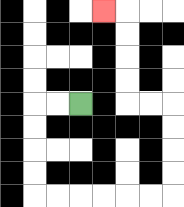{'start': '[3, 4]', 'end': '[4, 0]', 'path_directions': 'L,L,D,D,D,D,R,R,R,R,R,R,U,U,U,U,L,L,U,U,U,U,L', 'path_coordinates': '[[3, 4], [2, 4], [1, 4], [1, 5], [1, 6], [1, 7], [1, 8], [2, 8], [3, 8], [4, 8], [5, 8], [6, 8], [7, 8], [7, 7], [7, 6], [7, 5], [7, 4], [6, 4], [5, 4], [5, 3], [5, 2], [5, 1], [5, 0], [4, 0]]'}